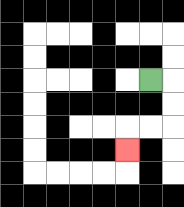{'start': '[6, 3]', 'end': '[5, 6]', 'path_directions': 'R,D,D,L,L,D', 'path_coordinates': '[[6, 3], [7, 3], [7, 4], [7, 5], [6, 5], [5, 5], [5, 6]]'}